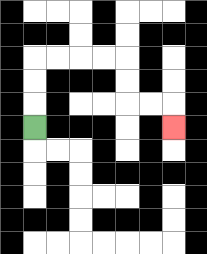{'start': '[1, 5]', 'end': '[7, 5]', 'path_directions': 'U,U,U,R,R,R,R,D,D,R,R,D', 'path_coordinates': '[[1, 5], [1, 4], [1, 3], [1, 2], [2, 2], [3, 2], [4, 2], [5, 2], [5, 3], [5, 4], [6, 4], [7, 4], [7, 5]]'}